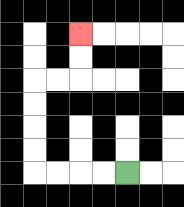{'start': '[5, 7]', 'end': '[3, 1]', 'path_directions': 'L,L,L,L,U,U,U,U,R,R,U,U', 'path_coordinates': '[[5, 7], [4, 7], [3, 7], [2, 7], [1, 7], [1, 6], [1, 5], [1, 4], [1, 3], [2, 3], [3, 3], [3, 2], [3, 1]]'}